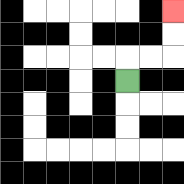{'start': '[5, 3]', 'end': '[7, 0]', 'path_directions': 'U,R,R,U,U', 'path_coordinates': '[[5, 3], [5, 2], [6, 2], [7, 2], [7, 1], [7, 0]]'}